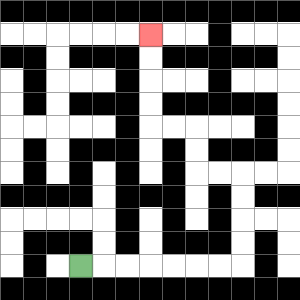{'start': '[3, 11]', 'end': '[6, 1]', 'path_directions': 'R,R,R,R,R,R,R,U,U,U,U,L,L,U,U,L,L,U,U,U,U', 'path_coordinates': '[[3, 11], [4, 11], [5, 11], [6, 11], [7, 11], [8, 11], [9, 11], [10, 11], [10, 10], [10, 9], [10, 8], [10, 7], [9, 7], [8, 7], [8, 6], [8, 5], [7, 5], [6, 5], [6, 4], [6, 3], [6, 2], [6, 1]]'}